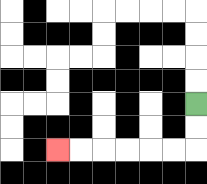{'start': '[8, 4]', 'end': '[2, 6]', 'path_directions': 'D,D,L,L,L,L,L,L', 'path_coordinates': '[[8, 4], [8, 5], [8, 6], [7, 6], [6, 6], [5, 6], [4, 6], [3, 6], [2, 6]]'}